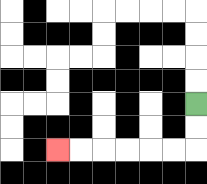{'start': '[8, 4]', 'end': '[2, 6]', 'path_directions': 'D,D,L,L,L,L,L,L', 'path_coordinates': '[[8, 4], [8, 5], [8, 6], [7, 6], [6, 6], [5, 6], [4, 6], [3, 6], [2, 6]]'}